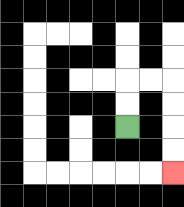{'start': '[5, 5]', 'end': '[7, 7]', 'path_directions': 'U,U,R,R,D,D,D,D', 'path_coordinates': '[[5, 5], [5, 4], [5, 3], [6, 3], [7, 3], [7, 4], [7, 5], [7, 6], [7, 7]]'}